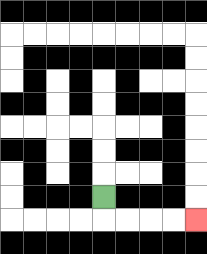{'start': '[4, 8]', 'end': '[8, 9]', 'path_directions': 'D,R,R,R,R', 'path_coordinates': '[[4, 8], [4, 9], [5, 9], [6, 9], [7, 9], [8, 9]]'}